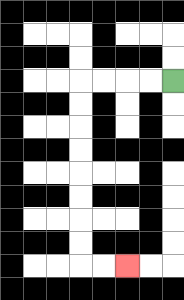{'start': '[7, 3]', 'end': '[5, 11]', 'path_directions': 'L,L,L,L,D,D,D,D,D,D,D,D,R,R', 'path_coordinates': '[[7, 3], [6, 3], [5, 3], [4, 3], [3, 3], [3, 4], [3, 5], [3, 6], [3, 7], [3, 8], [3, 9], [3, 10], [3, 11], [4, 11], [5, 11]]'}